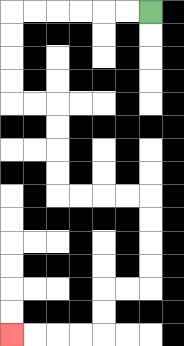{'start': '[6, 0]', 'end': '[0, 14]', 'path_directions': 'L,L,L,L,L,L,D,D,D,D,R,R,D,D,D,D,R,R,R,R,D,D,D,D,L,L,D,D,L,L,L,L', 'path_coordinates': '[[6, 0], [5, 0], [4, 0], [3, 0], [2, 0], [1, 0], [0, 0], [0, 1], [0, 2], [0, 3], [0, 4], [1, 4], [2, 4], [2, 5], [2, 6], [2, 7], [2, 8], [3, 8], [4, 8], [5, 8], [6, 8], [6, 9], [6, 10], [6, 11], [6, 12], [5, 12], [4, 12], [4, 13], [4, 14], [3, 14], [2, 14], [1, 14], [0, 14]]'}